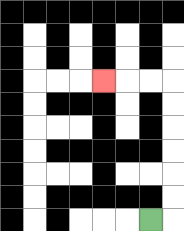{'start': '[6, 9]', 'end': '[4, 3]', 'path_directions': 'R,U,U,U,U,U,U,L,L,L', 'path_coordinates': '[[6, 9], [7, 9], [7, 8], [7, 7], [7, 6], [7, 5], [7, 4], [7, 3], [6, 3], [5, 3], [4, 3]]'}